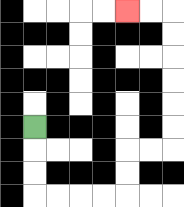{'start': '[1, 5]', 'end': '[5, 0]', 'path_directions': 'D,D,D,R,R,R,R,U,U,R,R,U,U,U,U,U,U,L,L', 'path_coordinates': '[[1, 5], [1, 6], [1, 7], [1, 8], [2, 8], [3, 8], [4, 8], [5, 8], [5, 7], [5, 6], [6, 6], [7, 6], [7, 5], [7, 4], [7, 3], [7, 2], [7, 1], [7, 0], [6, 0], [5, 0]]'}